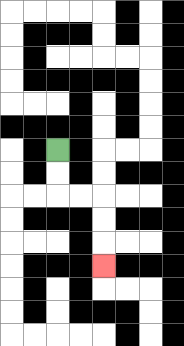{'start': '[2, 6]', 'end': '[4, 11]', 'path_directions': 'D,D,R,R,D,D,D', 'path_coordinates': '[[2, 6], [2, 7], [2, 8], [3, 8], [4, 8], [4, 9], [4, 10], [4, 11]]'}